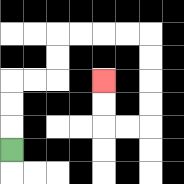{'start': '[0, 6]', 'end': '[4, 3]', 'path_directions': 'U,U,U,R,R,U,U,R,R,R,R,D,D,D,D,L,L,U,U', 'path_coordinates': '[[0, 6], [0, 5], [0, 4], [0, 3], [1, 3], [2, 3], [2, 2], [2, 1], [3, 1], [4, 1], [5, 1], [6, 1], [6, 2], [6, 3], [6, 4], [6, 5], [5, 5], [4, 5], [4, 4], [4, 3]]'}